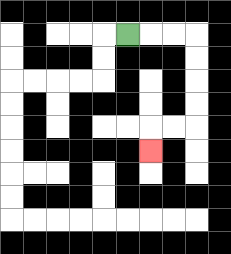{'start': '[5, 1]', 'end': '[6, 6]', 'path_directions': 'R,R,R,D,D,D,D,L,L,D', 'path_coordinates': '[[5, 1], [6, 1], [7, 1], [8, 1], [8, 2], [8, 3], [8, 4], [8, 5], [7, 5], [6, 5], [6, 6]]'}